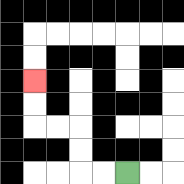{'start': '[5, 7]', 'end': '[1, 3]', 'path_directions': 'L,L,U,U,L,L,U,U', 'path_coordinates': '[[5, 7], [4, 7], [3, 7], [3, 6], [3, 5], [2, 5], [1, 5], [1, 4], [1, 3]]'}